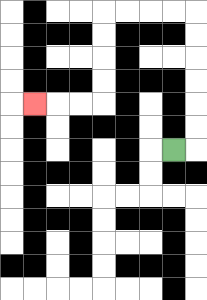{'start': '[7, 6]', 'end': '[1, 4]', 'path_directions': 'R,U,U,U,U,U,U,L,L,L,L,D,D,D,D,L,L,L', 'path_coordinates': '[[7, 6], [8, 6], [8, 5], [8, 4], [8, 3], [8, 2], [8, 1], [8, 0], [7, 0], [6, 0], [5, 0], [4, 0], [4, 1], [4, 2], [4, 3], [4, 4], [3, 4], [2, 4], [1, 4]]'}